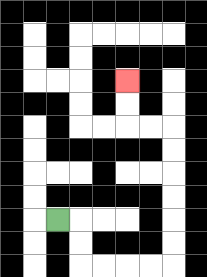{'start': '[2, 9]', 'end': '[5, 3]', 'path_directions': 'R,D,D,R,R,R,R,U,U,U,U,U,U,L,L,U,U', 'path_coordinates': '[[2, 9], [3, 9], [3, 10], [3, 11], [4, 11], [5, 11], [6, 11], [7, 11], [7, 10], [7, 9], [7, 8], [7, 7], [7, 6], [7, 5], [6, 5], [5, 5], [5, 4], [5, 3]]'}